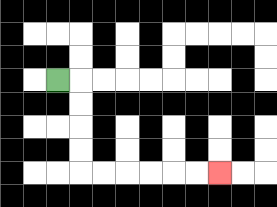{'start': '[2, 3]', 'end': '[9, 7]', 'path_directions': 'R,D,D,D,D,R,R,R,R,R,R', 'path_coordinates': '[[2, 3], [3, 3], [3, 4], [3, 5], [3, 6], [3, 7], [4, 7], [5, 7], [6, 7], [7, 7], [8, 7], [9, 7]]'}